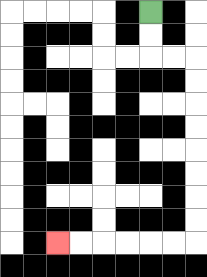{'start': '[6, 0]', 'end': '[2, 10]', 'path_directions': 'D,D,R,R,D,D,D,D,D,D,D,D,L,L,L,L,L,L', 'path_coordinates': '[[6, 0], [6, 1], [6, 2], [7, 2], [8, 2], [8, 3], [8, 4], [8, 5], [8, 6], [8, 7], [8, 8], [8, 9], [8, 10], [7, 10], [6, 10], [5, 10], [4, 10], [3, 10], [2, 10]]'}